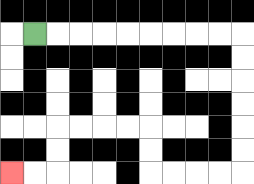{'start': '[1, 1]', 'end': '[0, 7]', 'path_directions': 'R,R,R,R,R,R,R,R,R,D,D,D,D,D,D,L,L,L,L,U,U,L,L,L,L,D,D,L,L', 'path_coordinates': '[[1, 1], [2, 1], [3, 1], [4, 1], [5, 1], [6, 1], [7, 1], [8, 1], [9, 1], [10, 1], [10, 2], [10, 3], [10, 4], [10, 5], [10, 6], [10, 7], [9, 7], [8, 7], [7, 7], [6, 7], [6, 6], [6, 5], [5, 5], [4, 5], [3, 5], [2, 5], [2, 6], [2, 7], [1, 7], [0, 7]]'}